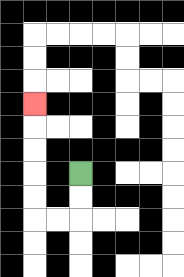{'start': '[3, 7]', 'end': '[1, 4]', 'path_directions': 'D,D,L,L,U,U,U,U,U', 'path_coordinates': '[[3, 7], [3, 8], [3, 9], [2, 9], [1, 9], [1, 8], [1, 7], [1, 6], [1, 5], [1, 4]]'}